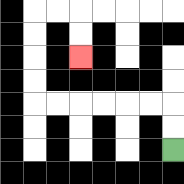{'start': '[7, 6]', 'end': '[3, 2]', 'path_directions': 'U,U,L,L,L,L,L,L,U,U,U,U,R,R,D,D', 'path_coordinates': '[[7, 6], [7, 5], [7, 4], [6, 4], [5, 4], [4, 4], [3, 4], [2, 4], [1, 4], [1, 3], [1, 2], [1, 1], [1, 0], [2, 0], [3, 0], [3, 1], [3, 2]]'}